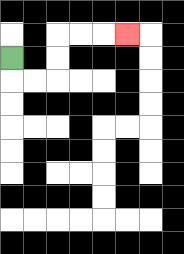{'start': '[0, 2]', 'end': '[5, 1]', 'path_directions': 'D,R,R,U,U,R,R,R', 'path_coordinates': '[[0, 2], [0, 3], [1, 3], [2, 3], [2, 2], [2, 1], [3, 1], [4, 1], [5, 1]]'}